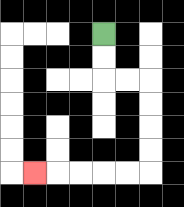{'start': '[4, 1]', 'end': '[1, 7]', 'path_directions': 'D,D,R,R,D,D,D,D,L,L,L,L,L', 'path_coordinates': '[[4, 1], [4, 2], [4, 3], [5, 3], [6, 3], [6, 4], [6, 5], [6, 6], [6, 7], [5, 7], [4, 7], [3, 7], [2, 7], [1, 7]]'}